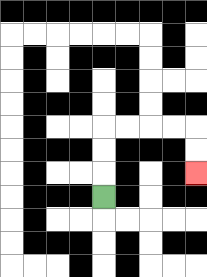{'start': '[4, 8]', 'end': '[8, 7]', 'path_directions': 'U,U,U,R,R,R,R,D,D', 'path_coordinates': '[[4, 8], [4, 7], [4, 6], [4, 5], [5, 5], [6, 5], [7, 5], [8, 5], [8, 6], [8, 7]]'}